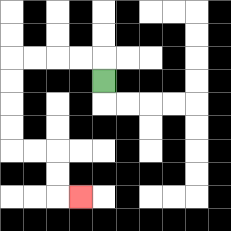{'start': '[4, 3]', 'end': '[3, 8]', 'path_directions': 'U,L,L,L,L,D,D,D,D,R,R,D,D,R', 'path_coordinates': '[[4, 3], [4, 2], [3, 2], [2, 2], [1, 2], [0, 2], [0, 3], [0, 4], [0, 5], [0, 6], [1, 6], [2, 6], [2, 7], [2, 8], [3, 8]]'}